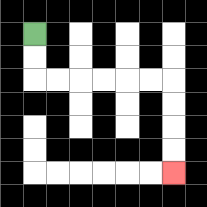{'start': '[1, 1]', 'end': '[7, 7]', 'path_directions': 'D,D,R,R,R,R,R,R,D,D,D,D', 'path_coordinates': '[[1, 1], [1, 2], [1, 3], [2, 3], [3, 3], [4, 3], [5, 3], [6, 3], [7, 3], [7, 4], [7, 5], [7, 6], [7, 7]]'}